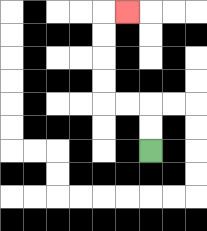{'start': '[6, 6]', 'end': '[5, 0]', 'path_directions': 'U,U,L,L,U,U,U,U,R', 'path_coordinates': '[[6, 6], [6, 5], [6, 4], [5, 4], [4, 4], [4, 3], [4, 2], [4, 1], [4, 0], [5, 0]]'}